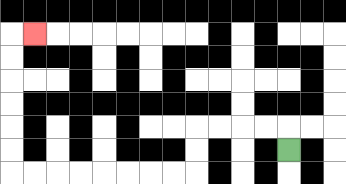{'start': '[12, 6]', 'end': '[1, 1]', 'path_directions': 'U,L,L,L,L,D,D,L,L,L,L,L,L,L,L,U,U,U,U,U,U,R', 'path_coordinates': '[[12, 6], [12, 5], [11, 5], [10, 5], [9, 5], [8, 5], [8, 6], [8, 7], [7, 7], [6, 7], [5, 7], [4, 7], [3, 7], [2, 7], [1, 7], [0, 7], [0, 6], [0, 5], [0, 4], [0, 3], [0, 2], [0, 1], [1, 1]]'}